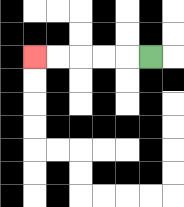{'start': '[6, 2]', 'end': '[1, 2]', 'path_directions': 'L,L,L,L,L', 'path_coordinates': '[[6, 2], [5, 2], [4, 2], [3, 2], [2, 2], [1, 2]]'}